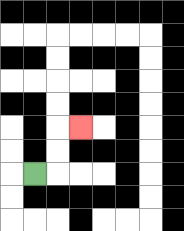{'start': '[1, 7]', 'end': '[3, 5]', 'path_directions': 'R,U,U,R', 'path_coordinates': '[[1, 7], [2, 7], [2, 6], [2, 5], [3, 5]]'}